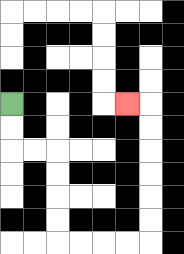{'start': '[0, 4]', 'end': '[5, 4]', 'path_directions': 'D,D,R,R,D,D,D,D,R,R,R,R,U,U,U,U,U,U,L', 'path_coordinates': '[[0, 4], [0, 5], [0, 6], [1, 6], [2, 6], [2, 7], [2, 8], [2, 9], [2, 10], [3, 10], [4, 10], [5, 10], [6, 10], [6, 9], [6, 8], [6, 7], [6, 6], [6, 5], [6, 4], [5, 4]]'}